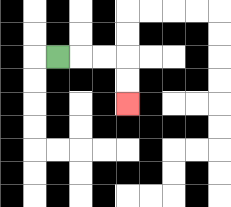{'start': '[2, 2]', 'end': '[5, 4]', 'path_directions': 'R,R,R,D,D', 'path_coordinates': '[[2, 2], [3, 2], [4, 2], [5, 2], [5, 3], [5, 4]]'}